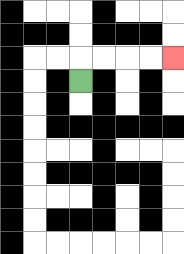{'start': '[3, 3]', 'end': '[7, 2]', 'path_directions': 'U,R,R,R,R', 'path_coordinates': '[[3, 3], [3, 2], [4, 2], [5, 2], [6, 2], [7, 2]]'}